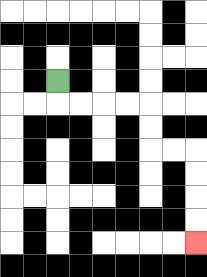{'start': '[2, 3]', 'end': '[8, 10]', 'path_directions': 'D,R,R,R,R,D,D,R,R,D,D,D,D', 'path_coordinates': '[[2, 3], [2, 4], [3, 4], [4, 4], [5, 4], [6, 4], [6, 5], [6, 6], [7, 6], [8, 6], [8, 7], [8, 8], [8, 9], [8, 10]]'}